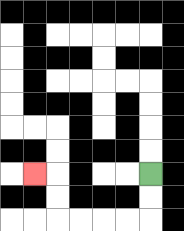{'start': '[6, 7]', 'end': '[1, 7]', 'path_directions': 'D,D,L,L,L,L,U,U,L', 'path_coordinates': '[[6, 7], [6, 8], [6, 9], [5, 9], [4, 9], [3, 9], [2, 9], [2, 8], [2, 7], [1, 7]]'}